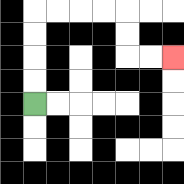{'start': '[1, 4]', 'end': '[7, 2]', 'path_directions': 'U,U,U,U,R,R,R,R,D,D,R,R', 'path_coordinates': '[[1, 4], [1, 3], [1, 2], [1, 1], [1, 0], [2, 0], [3, 0], [4, 0], [5, 0], [5, 1], [5, 2], [6, 2], [7, 2]]'}